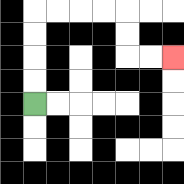{'start': '[1, 4]', 'end': '[7, 2]', 'path_directions': 'U,U,U,U,R,R,R,R,D,D,R,R', 'path_coordinates': '[[1, 4], [1, 3], [1, 2], [1, 1], [1, 0], [2, 0], [3, 0], [4, 0], [5, 0], [5, 1], [5, 2], [6, 2], [7, 2]]'}